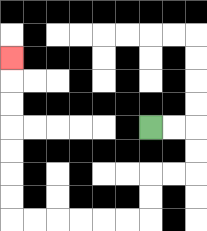{'start': '[6, 5]', 'end': '[0, 2]', 'path_directions': 'R,R,D,D,L,L,D,D,L,L,L,L,L,L,U,U,U,U,U,U,U', 'path_coordinates': '[[6, 5], [7, 5], [8, 5], [8, 6], [8, 7], [7, 7], [6, 7], [6, 8], [6, 9], [5, 9], [4, 9], [3, 9], [2, 9], [1, 9], [0, 9], [0, 8], [0, 7], [0, 6], [0, 5], [0, 4], [0, 3], [0, 2]]'}